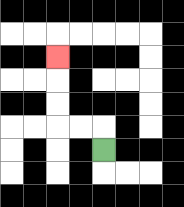{'start': '[4, 6]', 'end': '[2, 2]', 'path_directions': 'U,L,L,U,U,U', 'path_coordinates': '[[4, 6], [4, 5], [3, 5], [2, 5], [2, 4], [2, 3], [2, 2]]'}